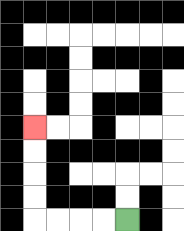{'start': '[5, 9]', 'end': '[1, 5]', 'path_directions': 'L,L,L,L,U,U,U,U', 'path_coordinates': '[[5, 9], [4, 9], [3, 9], [2, 9], [1, 9], [1, 8], [1, 7], [1, 6], [1, 5]]'}